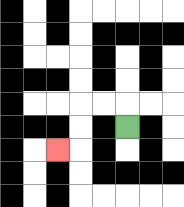{'start': '[5, 5]', 'end': '[2, 6]', 'path_directions': 'U,L,L,D,D,L', 'path_coordinates': '[[5, 5], [5, 4], [4, 4], [3, 4], [3, 5], [3, 6], [2, 6]]'}